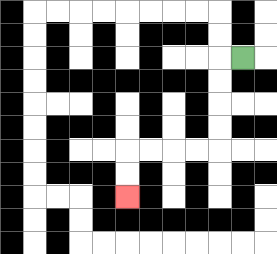{'start': '[10, 2]', 'end': '[5, 8]', 'path_directions': 'L,D,D,D,D,L,L,L,L,D,D', 'path_coordinates': '[[10, 2], [9, 2], [9, 3], [9, 4], [9, 5], [9, 6], [8, 6], [7, 6], [6, 6], [5, 6], [5, 7], [5, 8]]'}